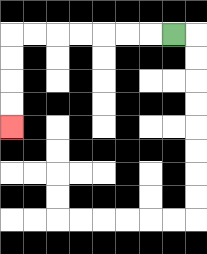{'start': '[7, 1]', 'end': '[0, 5]', 'path_directions': 'L,L,L,L,L,L,L,D,D,D,D', 'path_coordinates': '[[7, 1], [6, 1], [5, 1], [4, 1], [3, 1], [2, 1], [1, 1], [0, 1], [0, 2], [0, 3], [0, 4], [0, 5]]'}